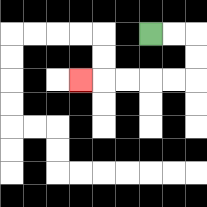{'start': '[6, 1]', 'end': '[3, 3]', 'path_directions': 'R,R,D,D,L,L,L,L,L', 'path_coordinates': '[[6, 1], [7, 1], [8, 1], [8, 2], [8, 3], [7, 3], [6, 3], [5, 3], [4, 3], [3, 3]]'}